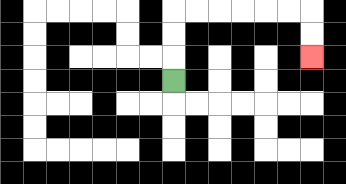{'start': '[7, 3]', 'end': '[13, 2]', 'path_directions': 'U,U,U,R,R,R,R,R,R,D,D', 'path_coordinates': '[[7, 3], [7, 2], [7, 1], [7, 0], [8, 0], [9, 0], [10, 0], [11, 0], [12, 0], [13, 0], [13, 1], [13, 2]]'}